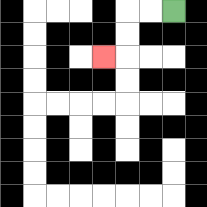{'start': '[7, 0]', 'end': '[4, 2]', 'path_directions': 'L,L,D,D,L', 'path_coordinates': '[[7, 0], [6, 0], [5, 0], [5, 1], [5, 2], [4, 2]]'}